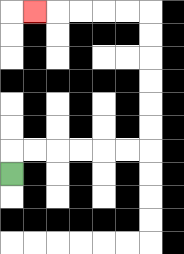{'start': '[0, 7]', 'end': '[1, 0]', 'path_directions': 'U,R,R,R,R,R,R,U,U,U,U,U,U,L,L,L,L,L', 'path_coordinates': '[[0, 7], [0, 6], [1, 6], [2, 6], [3, 6], [4, 6], [5, 6], [6, 6], [6, 5], [6, 4], [6, 3], [6, 2], [6, 1], [6, 0], [5, 0], [4, 0], [3, 0], [2, 0], [1, 0]]'}